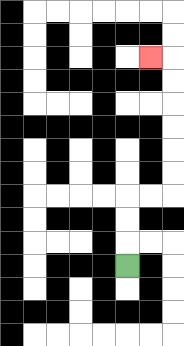{'start': '[5, 11]', 'end': '[6, 2]', 'path_directions': 'U,U,U,R,R,U,U,U,U,U,U,L', 'path_coordinates': '[[5, 11], [5, 10], [5, 9], [5, 8], [6, 8], [7, 8], [7, 7], [7, 6], [7, 5], [7, 4], [7, 3], [7, 2], [6, 2]]'}